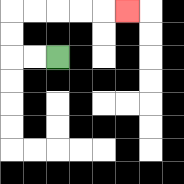{'start': '[2, 2]', 'end': '[5, 0]', 'path_directions': 'L,L,U,U,R,R,R,R,R', 'path_coordinates': '[[2, 2], [1, 2], [0, 2], [0, 1], [0, 0], [1, 0], [2, 0], [3, 0], [4, 0], [5, 0]]'}